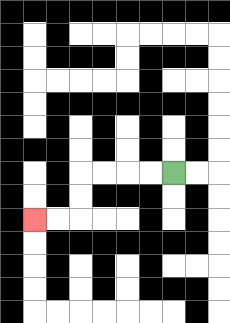{'start': '[7, 7]', 'end': '[1, 9]', 'path_directions': 'L,L,L,L,D,D,L,L', 'path_coordinates': '[[7, 7], [6, 7], [5, 7], [4, 7], [3, 7], [3, 8], [3, 9], [2, 9], [1, 9]]'}